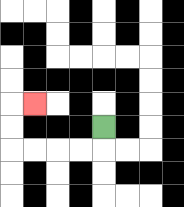{'start': '[4, 5]', 'end': '[1, 4]', 'path_directions': 'D,L,L,L,L,U,U,R', 'path_coordinates': '[[4, 5], [4, 6], [3, 6], [2, 6], [1, 6], [0, 6], [0, 5], [0, 4], [1, 4]]'}